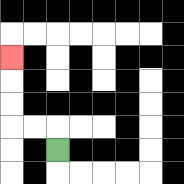{'start': '[2, 6]', 'end': '[0, 2]', 'path_directions': 'U,L,L,U,U,U', 'path_coordinates': '[[2, 6], [2, 5], [1, 5], [0, 5], [0, 4], [0, 3], [0, 2]]'}